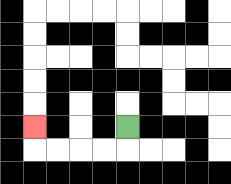{'start': '[5, 5]', 'end': '[1, 5]', 'path_directions': 'D,L,L,L,L,U', 'path_coordinates': '[[5, 5], [5, 6], [4, 6], [3, 6], [2, 6], [1, 6], [1, 5]]'}